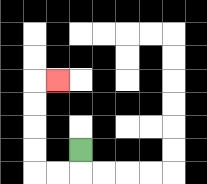{'start': '[3, 6]', 'end': '[2, 3]', 'path_directions': 'D,L,L,U,U,U,U,R', 'path_coordinates': '[[3, 6], [3, 7], [2, 7], [1, 7], [1, 6], [1, 5], [1, 4], [1, 3], [2, 3]]'}